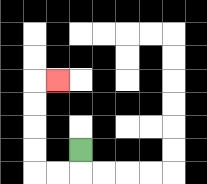{'start': '[3, 6]', 'end': '[2, 3]', 'path_directions': 'D,L,L,U,U,U,U,R', 'path_coordinates': '[[3, 6], [3, 7], [2, 7], [1, 7], [1, 6], [1, 5], [1, 4], [1, 3], [2, 3]]'}